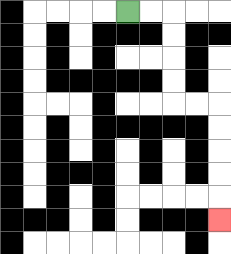{'start': '[5, 0]', 'end': '[9, 9]', 'path_directions': 'R,R,D,D,D,D,R,R,D,D,D,D,D', 'path_coordinates': '[[5, 0], [6, 0], [7, 0], [7, 1], [7, 2], [7, 3], [7, 4], [8, 4], [9, 4], [9, 5], [9, 6], [9, 7], [9, 8], [9, 9]]'}